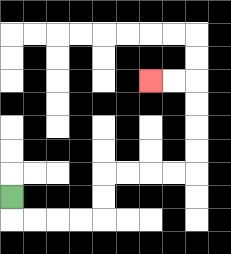{'start': '[0, 8]', 'end': '[6, 3]', 'path_directions': 'D,R,R,R,R,U,U,R,R,R,R,U,U,U,U,L,L', 'path_coordinates': '[[0, 8], [0, 9], [1, 9], [2, 9], [3, 9], [4, 9], [4, 8], [4, 7], [5, 7], [6, 7], [7, 7], [8, 7], [8, 6], [8, 5], [8, 4], [8, 3], [7, 3], [6, 3]]'}